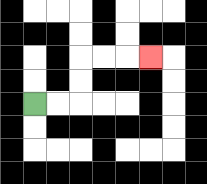{'start': '[1, 4]', 'end': '[6, 2]', 'path_directions': 'R,R,U,U,R,R,R', 'path_coordinates': '[[1, 4], [2, 4], [3, 4], [3, 3], [3, 2], [4, 2], [5, 2], [6, 2]]'}